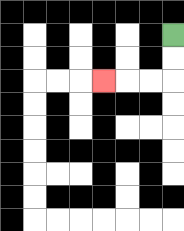{'start': '[7, 1]', 'end': '[4, 3]', 'path_directions': 'D,D,L,L,L', 'path_coordinates': '[[7, 1], [7, 2], [7, 3], [6, 3], [5, 3], [4, 3]]'}